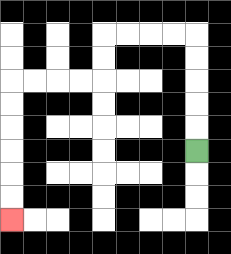{'start': '[8, 6]', 'end': '[0, 9]', 'path_directions': 'U,U,U,U,U,L,L,L,L,D,D,L,L,L,L,D,D,D,D,D,D', 'path_coordinates': '[[8, 6], [8, 5], [8, 4], [8, 3], [8, 2], [8, 1], [7, 1], [6, 1], [5, 1], [4, 1], [4, 2], [4, 3], [3, 3], [2, 3], [1, 3], [0, 3], [0, 4], [0, 5], [0, 6], [0, 7], [0, 8], [0, 9]]'}